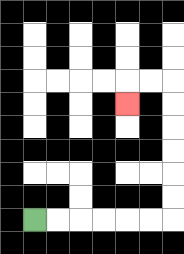{'start': '[1, 9]', 'end': '[5, 4]', 'path_directions': 'R,R,R,R,R,R,U,U,U,U,U,U,L,L,D', 'path_coordinates': '[[1, 9], [2, 9], [3, 9], [4, 9], [5, 9], [6, 9], [7, 9], [7, 8], [7, 7], [7, 6], [7, 5], [7, 4], [7, 3], [6, 3], [5, 3], [5, 4]]'}